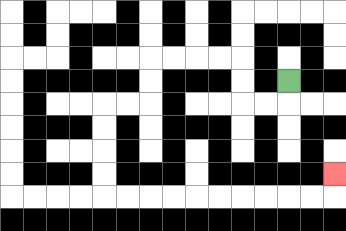{'start': '[12, 3]', 'end': '[14, 7]', 'path_directions': 'D,L,L,U,U,L,L,L,L,D,D,L,L,D,D,D,D,R,R,R,R,R,R,R,R,R,R,U', 'path_coordinates': '[[12, 3], [12, 4], [11, 4], [10, 4], [10, 3], [10, 2], [9, 2], [8, 2], [7, 2], [6, 2], [6, 3], [6, 4], [5, 4], [4, 4], [4, 5], [4, 6], [4, 7], [4, 8], [5, 8], [6, 8], [7, 8], [8, 8], [9, 8], [10, 8], [11, 8], [12, 8], [13, 8], [14, 8], [14, 7]]'}